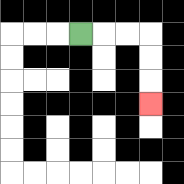{'start': '[3, 1]', 'end': '[6, 4]', 'path_directions': 'R,R,R,D,D,D', 'path_coordinates': '[[3, 1], [4, 1], [5, 1], [6, 1], [6, 2], [6, 3], [6, 4]]'}